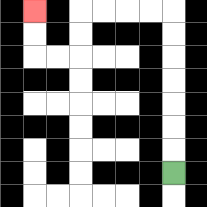{'start': '[7, 7]', 'end': '[1, 0]', 'path_directions': 'U,U,U,U,U,U,U,L,L,L,L,D,D,L,L,U,U', 'path_coordinates': '[[7, 7], [7, 6], [7, 5], [7, 4], [7, 3], [7, 2], [7, 1], [7, 0], [6, 0], [5, 0], [4, 0], [3, 0], [3, 1], [3, 2], [2, 2], [1, 2], [1, 1], [1, 0]]'}